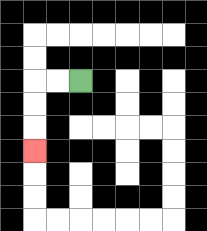{'start': '[3, 3]', 'end': '[1, 6]', 'path_directions': 'L,L,D,D,D', 'path_coordinates': '[[3, 3], [2, 3], [1, 3], [1, 4], [1, 5], [1, 6]]'}